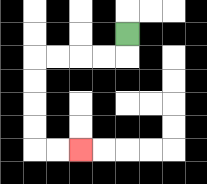{'start': '[5, 1]', 'end': '[3, 6]', 'path_directions': 'D,L,L,L,L,D,D,D,D,R,R', 'path_coordinates': '[[5, 1], [5, 2], [4, 2], [3, 2], [2, 2], [1, 2], [1, 3], [1, 4], [1, 5], [1, 6], [2, 6], [3, 6]]'}